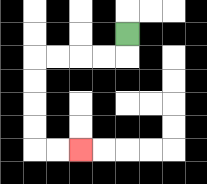{'start': '[5, 1]', 'end': '[3, 6]', 'path_directions': 'D,L,L,L,L,D,D,D,D,R,R', 'path_coordinates': '[[5, 1], [5, 2], [4, 2], [3, 2], [2, 2], [1, 2], [1, 3], [1, 4], [1, 5], [1, 6], [2, 6], [3, 6]]'}